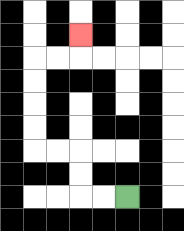{'start': '[5, 8]', 'end': '[3, 1]', 'path_directions': 'L,L,U,U,L,L,U,U,U,U,R,R,U', 'path_coordinates': '[[5, 8], [4, 8], [3, 8], [3, 7], [3, 6], [2, 6], [1, 6], [1, 5], [1, 4], [1, 3], [1, 2], [2, 2], [3, 2], [3, 1]]'}